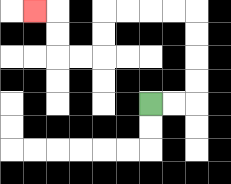{'start': '[6, 4]', 'end': '[1, 0]', 'path_directions': 'R,R,U,U,U,U,L,L,L,L,D,D,L,L,U,U,L', 'path_coordinates': '[[6, 4], [7, 4], [8, 4], [8, 3], [8, 2], [8, 1], [8, 0], [7, 0], [6, 0], [5, 0], [4, 0], [4, 1], [4, 2], [3, 2], [2, 2], [2, 1], [2, 0], [1, 0]]'}